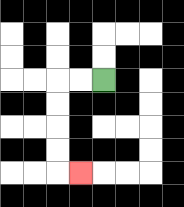{'start': '[4, 3]', 'end': '[3, 7]', 'path_directions': 'L,L,D,D,D,D,R', 'path_coordinates': '[[4, 3], [3, 3], [2, 3], [2, 4], [2, 5], [2, 6], [2, 7], [3, 7]]'}